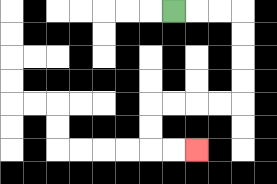{'start': '[7, 0]', 'end': '[8, 6]', 'path_directions': 'R,R,R,D,D,D,D,L,L,L,L,D,D,R,R', 'path_coordinates': '[[7, 0], [8, 0], [9, 0], [10, 0], [10, 1], [10, 2], [10, 3], [10, 4], [9, 4], [8, 4], [7, 4], [6, 4], [6, 5], [6, 6], [7, 6], [8, 6]]'}